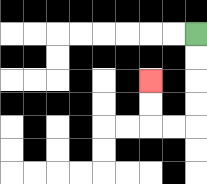{'start': '[8, 1]', 'end': '[6, 3]', 'path_directions': 'D,D,D,D,L,L,U,U', 'path_coordinates': '[[8, 1], [8, 2], [8, 3], [8, 4], [8, 5], [7, 5], [6, 5], [6, 4], [6, 3]]'}